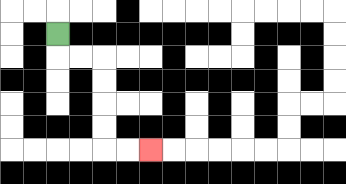{'start': '[2, 1]', 'end': '[6, 6]', 'path_directions': 'D,R,R,D,D,D,D,R,R', 'path_coordinates': '[[2, 1], [2, 2], [3, 2], [4, 2], [4, 3], [4, 4], [4, 5], [4, 6], [5, 6], [6, 6]]'}